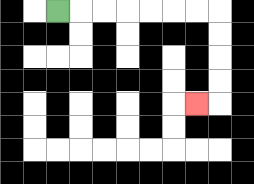{'start': '[2, 0]', 'end': '[8, 4]', 'path_directions': 'R,R,R,R,R,R,R,D,D,D,D,L', 'path_coordinates': '[[2, 0], [3, 0], [4, 0], [5, 0], [6, 0], [7, 0], [8, 0], [9, 0], [9, 1], [9, 2], [9, 3], [9, 4], [8, 4]]'}